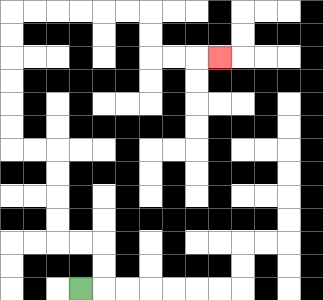{'start': '[3, 12]', 'end': '[9, 2]', 'path_directions': 'R,U,U,L,L,U,U,U,U,L,L,U,U,U,U,U,U,R,R,R,R,R,R,D,D,R,R,R', 'path_coordinates': '[[3, 12], [4, 12], [4, 11], [4, 10], [3, 10], [2, 10], [2, 9], [2, 8], [2, 7], [2, 6], [1, 6], [0, 6], [0, 5], [0, 4], [0, 3], [0, 2], [0, 1], [0, 0], [1, 0], [2, 0], [3, 0], [4, 0], [5, 0], [6, 0], [6, 1], [6, 2], [7, 2], [8, 2], [9, 2]]'}